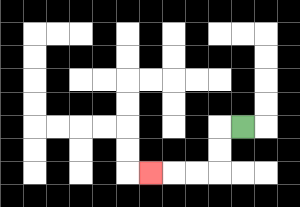{'start': '[10, 5]', 'end': '[6, 7]', 'path_directions': 'L,D,D,L,L,L', 'path_coordinates': '[[10, 5], [9, 5], [9, 6], [9, 7], [8, 7], [7, 7], [6, 7]]'}